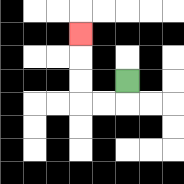{'start': '[5, 3]', 'end': '[3, 1]', 'path_directions': 'D,L,L,U,U,U', 'path_coordinates': '[[5, 3], [5, 4], [4, 4], [3, 4], [3, 3], [3, 2], [3, 1]]'}